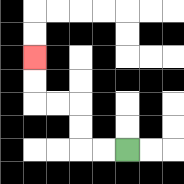{'start': '[5, 6]', 'end': '[1, 2]', 'path_directions': 'L,L,U,U,L,L,U,U', 'path_coordinates': '[[5, 6], [4, 6], [3, 6], [3, 5], [3, 4], [2, 4], [1, 4], [1, 3], [1, 2]]'}